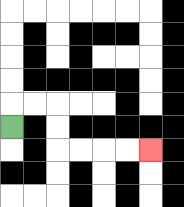{'start': '[0, 5]', 'end': '[6, 6]', 'path_directions': 'U,R,R,D,D,R,R,R,R', 'path_coordinates': '[[0, 5], [0, 4], [1, 4], [2, 4], [2, 5], [2, 6], [3, 6], [4, 6], [5, 6], [6, 6]]'}